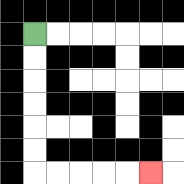{'start': '[1, 1]', 'end': '[6, 7]', 'path_directions': 'D,D,D,D,D,D,R,R,R,R,R', 'path_coordinates': '[[1, 1], [1, 2], [1, 3], [1, 4], [1, 5], [1, 6], [1, 7], [2, 7], [3, 7], [4, 7], [5, 7], [6, 7]]'}